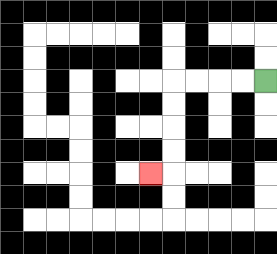{'start': '[11, 3]', 'end': '[6, 7]', 'path_directions': 'L,L,L,L,D,D,D,D,L', 'path_coordinates': '[[11, 3], [10, 3], [9, 3], [8, 3], [7, 3], [7, 4], [7, 5], [7, 6], [7, 7], [6, 7]]'}